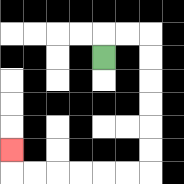{'start': '[4, 2]', 'end': '[0, 6]', 'path_directions': 'U,R,R,D,D,D,D,D,D,L,L,L,L,L,L,U', 'path_coordinates': '[[4, 2], [4, 1], [5, 1], [6, 1], [6, 2], [6, 3], [6, 4], [6, 5], [6, 6], [6, 7], [5, 7], [4, 7], [3, 7], [2, 7], [1, 7], [0, 7], [0, 6]]'}